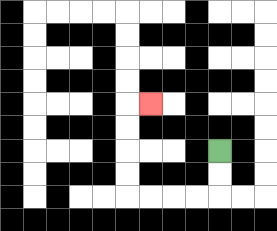{'start': '[9, 6]', 'end': '[6, 4]', 'path_directions': 'D,D,L,L,L,L,U,U,U,U,R', 'path_coordinates': '[[9, 6], [9, 7], [9, 8], [8, 8], [7, 8], [6, 8], [5, 8], [5, 7], [5, 6], [5, 5], [5, 4], [6, 4]]'}